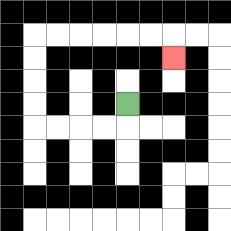{'start': '[5, 4]', 'end': '[7, 2]', 'path_directions': 'D,L,L,L,L,U,U,U,U,R,R,R,R,R,R,D', 'path_coordinates': '[[5, 4], [5, 5], [4, 5], [3, 5], [2, 5], [1, 5], [1, 4], [1, 3], [1, 2], [1, 1], [2, 1], [3, 1], [4, 1], [5, 1], [6, 1], [7, 1], [7, 2]]'}